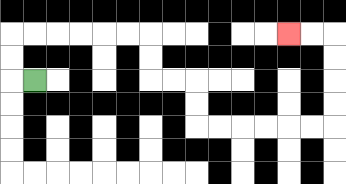{'start': '[1, 3]', 'end': '[12, 1]', 'path_directions': 'L,U,U,R,R,R,R,R,R,D,D,R,R,D,D,R,R,R,R,R,R,U,U,U,U,L,L', 'path_coordinates': '[[1, 3], [0, 3], [0, 2], [0, 1], [1, 1], [2, 1], [3, 1], [4, 1], [5, 1], [6, 1], [6, 2], [6, 3], [7, 3], [8, 3], [8, 4], [8, 5], [9, 5], [10, 5], [11, 5], [12, 5], [13, 5], [14, 5], [14, 4], [14, 3], [14, 2], [14, 1], [13, 1], [12, 1]]'}